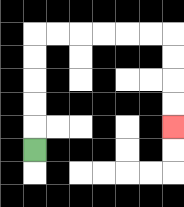{'start': '[1, 6]', 'end': '[7, 5]', 'path_directions': 'U,U,U,U,U,R,R,R,R,R,R,D,D,D,D', 'path_coordinates': '[[1, 6], [1, 5], [1, 4], [1, 3], [1, 2], [1, 1], [2, 1], [3, 1], [4, 1], [5, 1], [6, 1], [7, 1], [7, 2], [7, 3], [7, 4], [7, 5]]'}